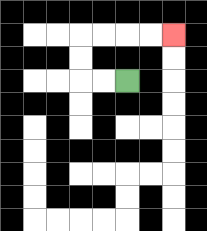{'start': '[5, 3]', 'end': '[7, 1]', 'path_directions': 'L,L,U,U,R,R,R,R', 'path_coordinates': '[[5, 3], [4, 3], [3, 3], [3, 2], [3, 1], [4, 1], [5, 1], [6, 1], [7, 1]]'}